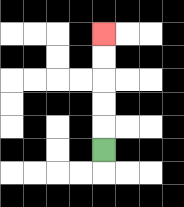{'start': '[4, 6]', 'end': '[4, 1]', 'path_directions': 'U,U,U,U,U', 'path_coordinates': '[[4, 6], [4, 5], [4, 4], [4, 3], [4, 2], [4, 1]]'}